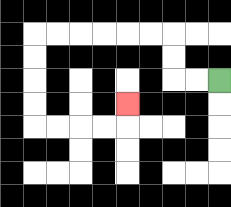{'start': '[9, 3]', 'end': '[5, 4]', 'path_directions': 'L,L,U,U,L,L,L,L,L,L,D,D,D,D,R,R,R,R,U', 'path_coordinates': '[[9, 3], [8, 3], [7, 3], [7, 2], [7, 1], [6, 1], [5, 1], [4, 1], [3, 1], [2, 1], [1, 1], [1, 2], [1, 3], [1, 4], [1, 5], [2, 5], [3, 5], [4, 5], [5, 5], [5, 4]]'}